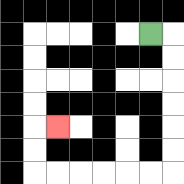{'start': '[6, 1]', 'end': '[2, 5]', 'path_directions': 'R,D,D,D,D,D,D,L,L,L,L,L,L,U,U,R', 'path_coordinates': '[[6, 1], [7, 1], [7, 2], [7, 3], [7, 4], [7, 5], [7, 6], [7, 7], [6, 7], [5, 7], [4, 7], [3, 7], [2, 7], [1, 7], [1, 6], [1, 5], [2, 5]]'}